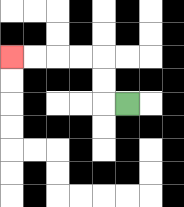{'start': '[5, 4]', 'end': '[0, 2]', 'path_directions': 'L,U,U,L,L,L,L', 'path_coordinates': '[[5, 4], [4, 4], [4, 3], [4, 2], [3, 2], [2, 2], [1, 2], [0, 2]]'}